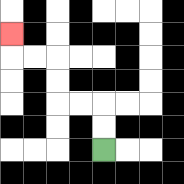{'start': '[4, 6]', 'end': '[0, 1]', 'path_directions': 'U,U,L,L,U,U,L,L,U', 'path_coordinates': '[[4, 6], [4, 5], [4, 4], [3, 4], [2, 4], [2, 3], [2, 2], [1, 2], [0, 2], [0, 1]]'}